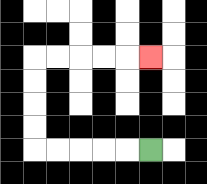{'start': '[6, 6]', 'end': '[6, 2]', 'path_directions': 'L,L,L,L,L,U,U,U,U,R,R,R,R,R', 'path_coordinates': '[[6, 6], [5, 6], [4, 6], [3, 6], [2, 6], [1, 6], [1, 5], [1, 4], [1, 3], [1, 2], [2, 2], [3, 2], [4, 2], [5, 2], [6, 2]]'}